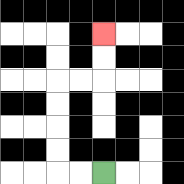{'start': '[4, 7]', 'end': '[4, 1]', 'path_directions': 'L,L,U,U,U,U,R,R,U,U', 'path_coordinates': '[[4, 7], [3, 7], [2, 7], [2, 6], [2, 5], [2, 4], [2, 3], [3, 3], [4, 3], [4, 2], [4, 1]]'}